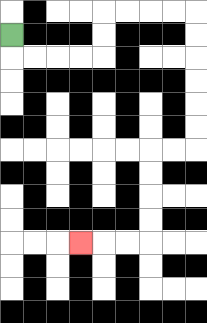{'start': '[0, 1]', 'end': '[3, 10]', 'path_directions': 'D,R,R,R,R,U,U,R,R,R,R,D,D,D,D,D,D,L,L,D,D,D,D,L,L,L', 'path_coordinates': '[[0, 1], [0, 2], [1, 2], [2, 2], [3, 2], [4, 2], [4, 1], [4, 0], [5, 0], [6, 0], [7, 0], [8, 0], [8, 1], [8, 2], [8, 3], [8, 4], [8, 5], [8, 6], [7, 6], [6, 6], [6, 7], [6, 8], [6, 9], [6, 10], [5, 10], [4, 10], [3, 10]]'}